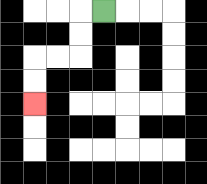{'start': '[4, 0]', 'end': '[1, 4]', 'path_directions': 'L,D,D,L,L,D,D', 'path_coordinates': '[[4, 0], [3, 0], [3, 1], [3, 2], [2, 2], [1, 2], [1, 3], [1, 4]]'}